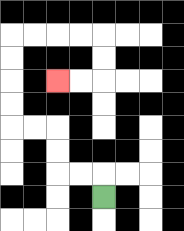{'start': '[4, 8]', 'end': '[2, 3]', 'path_directions': 'U,L,L,U,U,L,L,U,U,U,U,R,R,R,R,D,D,L,L', 'path_coordinates': '[[4, 8], [4, 7], [3, 7], [2, 7], [2, 6], [2, 5], [1, 5], [0, 5], [0, 4], [0, 3], [0, 2], [0, 1], [1, 1], [2, 1], [3, 1], [4, 1], [4, 2], [4, 3], [3, 3], [2, 3]]'}